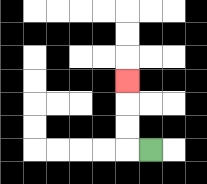{'start': '[6, 6]', 'end': '[5, 3]', 'path_directions': 'L,U,U,U', 'path_coordinates': '[[6, 6], [5, 6], [5, 5], [5, 4], [5, 3]]'}